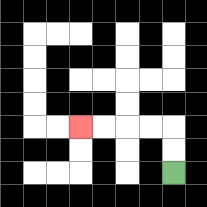{'start': '[7, 7]', 'end': '[3, 5]', 'path_directions': 'U,U,L,L,L,L', 'path_coordinates': '[[7, 7], [7, 6], [7, 5], [6, 5], [5, 5], [4, 5], [3, 5]]'}